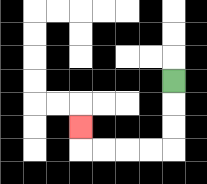{'start': '[7, 3]', 'end': '[3, 5]', 'path_directions': 'D,D,D,L,L,L,L,U', 'path_coordinates': '[[7, 3], [7, 4], [7, 5], [7, 6], [6, 6], [5, 6], [4, 6], [3, 6], [3, 5]]'}